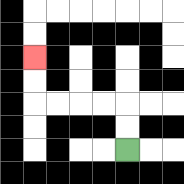{'start': '[5, 6]', 'end': '[1, 2]', 'path_directions': 'U,U,L,L,L,L,U,U', 'path_coordinates': '[[5, 6], [5, 5], [5, 4], [4, 4], [3, 4], [2, 4], [1, 4], [1, 3], [1, 2]]'}